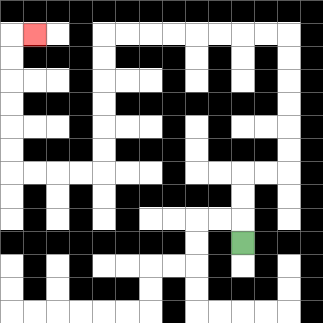{'start': '[10, 10]', 'end': '[1, 1]', 'path_directions': 'U,U,U,R,R,U,U,U,U,U,U,L,L,L,L,L,L,L,L,D,D,D,D,D,D,L,L,L,L,U,U,U,U,U,U,R', 'path_coordinates': '[[10, 10], [10, 9], [10, 8], [10, 7], [11, 7], [12, 7], [12, 6], [12, 5], [12, 4], [12, 3], [12, 2], [12, 1], [11, 1], [10, 1], [9, 1], [8, 1], [7, 1], [6, 1], [5, 1], [4, 1], [4, 2], [4, 3], [4, 4], [4, 5], [4, 6], [4, 7], [3, 7], [2, 7], [1, 7], [0, 7], [0, 6], [0, 5], [0, 4], [0, 3], [0, 2], [0, 1], [1, 1]]'}